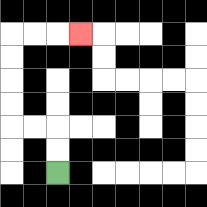{'start': '[2, 7]', 'end': '[3, 1]', 'path_directions': 'U,U,L,L,U,U,U,U,R,R,R', 'path_coordinates': '[[2, 7], [2, 6], [2, 5], [1, 5], [0, 5], [0, 4], [0, 3], [0, 2], [0, 1], [1, 1], [2, 1], [3, 1]]'}